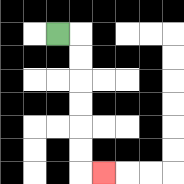{'start': '[2, 1]', 'end': '[4, 7]', 'path_directions': 'R,D,D,D,D,D,D,R', 'path_coordinates': '[[2, 1], [3, 1], [3, 2], [3, 3], [3, 4], [3, 5], [3, 6], [3, 7], [4, 7]]'}